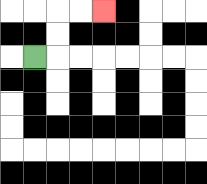{'start': '[1, 2]', 'end': '[4, 0]', 'path_directions': 'R,U,U,R,R', 'path_coordinates': '[[1, 2], [2, 2], [2, 1], [2, 0], [3, 0], [4, 0]]'}